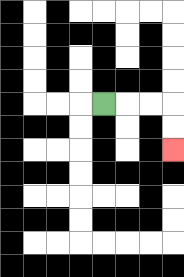{'start': '[4, 4]', 'end': '[7, 6]', 'path_directions': 'R,R,R,D,D', 'path_coordinates': '[[4, 4], [5, 4], [6, 4], [7, 4], [7, 5], [7, 6]]'}